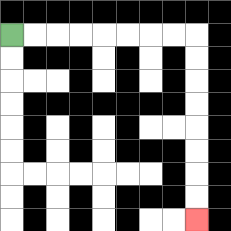{'start': '[0, 1]', 'end': '[8, 9]', 'path_directions': 'R,R,R,R,R,R,R,R,D,D,D,D,D,D,D,D', 'path_coordinates': '[[0, 1], [1, 1], [2, 1], [3, 1], [4, 1], [5, 1], [6, 1], [7, 1], [8, 1], [8, 2], [8, 3], [8, 4], [8, 5], [8, 6], [8, 7], [8, 8], [8, 9]]'}